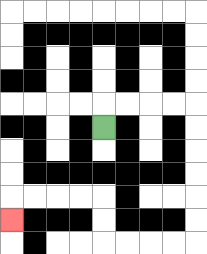{'start': '[4, 5]', 'end': '[0, 9]', 'path_directions': 'U,R,R,R,R,D,D,D,D,D,D,L,L,L,L,U,U,L,L,L,L,D', 'path_coordinates': '[[4, 5], [4, 4], [5, 4], [6, 4], [7, 4], [8, 4], [8, 5], [8, 6], [8, 7], [8, 8], [8, 9], [8, 10], [7, 10], [6, 10], [5, 10], [4, 10], [4, 9], [4, 8], [3, 8], [2, 8], [1, 8], [0, 8], [0, 9]]'}